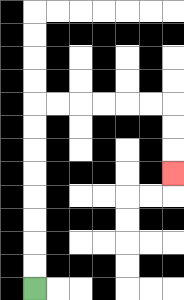{'start': '[1, 12]', 'end': '[7, 7]', 'path_directions': 'U,U,U,U,U,U,U,U,R,R,R,R,R,R,D,D,D', 'path_coordinates': '[[1, 12], [1, 11], [1, 10], [1, 9], [1, 8], [1, 7], [1, 6], [1, 5], [1, 4], [2, 4], [3, 4], [4, 4], [5, 4], [6, 4], [7, 4], [7, 5], [7, 6], [7, 7]]'}